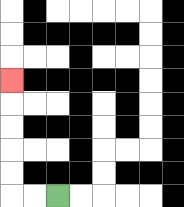{'start': '[2, 8]', 'end': '[0, 3]', 'path_directions': 'L,L,U,U,U,U,U', 'path_coordinates': '[[2, 8], [1, 8], [0, 8], [0, 7], [0, 6], [0, 5], [0, 4], [0, 3]]'}